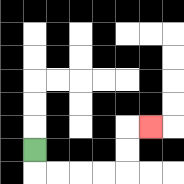{'start': '[1, 6]', 'end': '[6, 5]', 'path_directions': 'D,R,R,R,R,U,U,R', 'path_coordinates': '[[1, 6], [1, 7], [2, 7], [3, 7], [4, 7], [5, 7], [5, 6], [5, 5], [6, 5]]'}